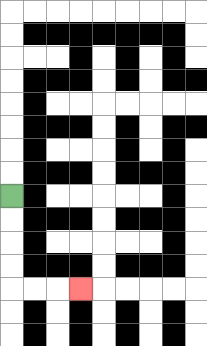{'start': '[0, 8]', 'end': '[3, 12]', 'path_directions': 'D,D,D,D,R,R,R', 'path_coordinates': '[[0, 8], [0, 9], [0, 10], [0, 11], [0, 12], [1, 12], [2, 12], [3, 12]]'}